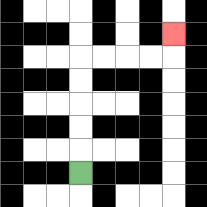{'start': '[3, 7]', 'end': '[7, 1]', 'path_directions': 'U,U,U,U,U,R,R,R,R,U', 'path_coordinates': '[[3, 7], [3, 6], [3, 5], [3, 4], [3, 3], [3, 2], [4, 2], [5, 2], [6, 2], [7, 2], [7, 1]]'}